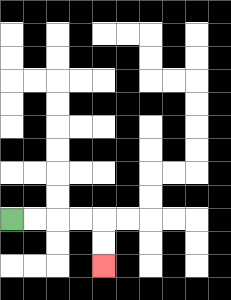{'start': '[0, 9]', 'end': '[4, 11]', 'path_directions': 'R,R,R,R,D,D', 'path_coordinates': '[[0, 9], [1, 9], [2, 9], [3, 9], [4, 9], [4, 10], [4, 11]]'}